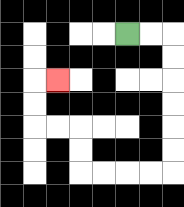{'start': '[5, 1]', 'end': '[2, 3]', 'path_directions': 'R,R,D,D,D,D,D,D,L,L,L,L,U,U,L,L,U,U,R', 'path_coordinates': '[[5, 1], [6, 1], [7, 1], [7, 2], [7, 3], [7, 4], [7, 5], [7, 6], [7, 7], [6, 7], [5, 7], [4, 7], [3, 7], [3, 6], [3, 5], [2, 5], [1, 5], [1, 4], [1, 3], [2, 3]]'}